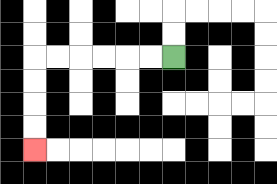{'start': '[7, 2]', 'end': '[1, 6]', 'path_directions': 'L,L,L,L,L,L,D,D,D,D', 'path_coordinates': '[[7, 2], [6, 2], [5, 2], [4, 2], [3, 2], [2, 2], [1, 2], [1, 3], [1, 4], [1, 5], [1, 6]]'}